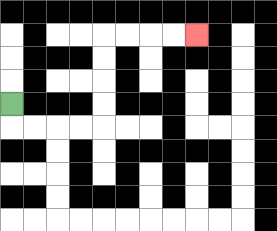{'start': '[0, 4]', 'end': '[8, 1]', 'path_directions': 'D,R,R,R,R,U,U,U,U,R,R,R,R', 'path_coordinates': '[[0, 4], [0, 5], [1, 5], [2, 5], [3, 5], [4, 5], [4, 4], [4, 3], [4, 2], [4, 1], [5, 1], [6, 1], [7, 1], [8, 1]]'}